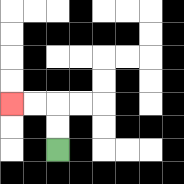{'start': '[2, 6]', 'end': '[0, 4]', 'path_directions': 'U,U,L,L', 'path_coordinates': '[[2, 6], [2, 5], [2, 4], [1, 4], [0, 4]]'}